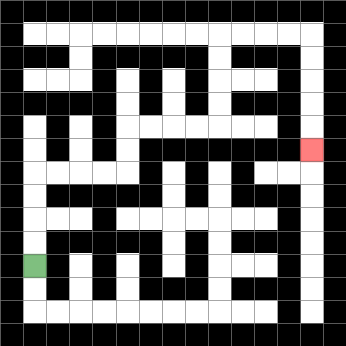{'start': '[1, 11]', 'end': '[13, 6]', 'path_directions': 'U,U,U,U,R,R,R,R,U,U,R,R,R,R,U,U,U,U,R,R,R,R,D,D,D,D,D', 'path_coordinates': '[[1, 11], [1, 10], [1, 9], [1, 8], [1, 7], [2, 7], [3, 7], [4, 7], [5, 7], [5, 6], [5, 5], [6, 5], [7, 5], [8, 5], [9, 5], [9, 4], [9, 3], [9, 2], [9, 1], [10, 1], [11, 1], [12, 1], [13, 1], [13, 2], [13, 3], [13, 4], [13, 5], [13, 6]]'}